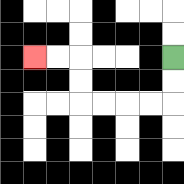{'start': '[7, 2]', 'end': '[1, 2]', 'path_directions': 'D,D,L,L,L,L,U,U,L,L', 'path_coordinates': '[[7, 2], [7, 3], [7, 4], [6, 4], [5, 4], [4, 4], [3, 4], [3, 3], [3, 2], [2, 2], [1, 2]]'}